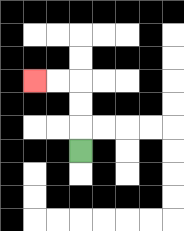{'start': '[3, 6]', 'end': '[1, 3]', 'path_directions': 'U,U,U,L,L', 'path_coordinates': '[[3, 6], [3, 5], [3, 4], [3, 3], [2, 3], [1, 3]]'}